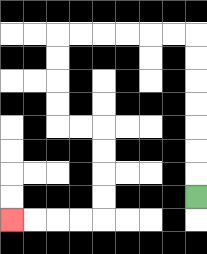{'start': '[8, 8]', 'end': '[0, 9]', 'path_directions': 'U,U,U,U,U,U,U,L,L,L,L,L,L,D,D,D,D,R,R,D,D,D,D,L,L,L,L', 'path_coordinates': '[[8, 8], [8, 7], [8, 6], [8, 5], [8, 4], [8, 3], [8, 2], [8, 1], [7, 1], [6, 1], [5, 1], [4, 1], [3, 1], [2, 1], [2, 2], [2, 3], [2, 4], [2, 5], [3, 5], [4, 5], [4, 6], [4, 7], [4, 8], [4, 9], [3, 9], [2, 9], [1, 9], [0, 9]]'}